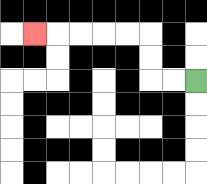{'start': '[8, 3]', 'end': '[1, 1]', 'path_directions': 'L,L,U,U,L,L,L,L,L', 'path_coordinates': '[[8, 3], [7, 3], [6, 3], [6, 2], [6, 1], [5, 1], [4, 1], [3, 1], [2, 1], [1, 1]]'}